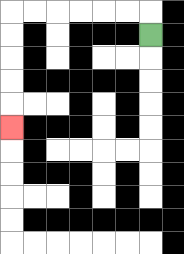{'start': '[6, 1]', 'end': '[0, 5]', 'path_directions': 'U,L,L,L,L,L,L,D,D,D,D,D', 'path_coordinates': '[[6, 1], [6, 0], [5, 0], [4, 0], [3, 0], [2, 0], [1, 0], [0, 0], [0, 1], [0, 2], [0, 3], [0, 4], [0, 5]]'}